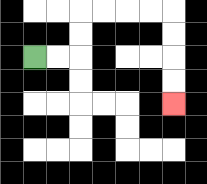{'start': '[1, 2]', 'end': '[7, 4]', 'path_directions': 'R,R,U,U,R,R,R,R,D,D,D,D', 'path_coordinates': '[[1, 2], [2, 2], [3, 2], [3, 1], [3, 0], [4, 0], [5, 0], [6, 0], [7, 0], [7, 1], [7, 2], [7, 3], [7, 4]]'}